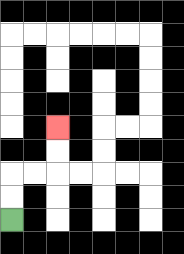{'start': '[0, 9]', 'end': '[2, 5]', 'path_directions': 'U,U,R,R,U,U', 'path_coordinates': '[[0, 9], [0, 8], [0, 7], [1, 7], [2, 7], [2, 6], [2, 5]]'}